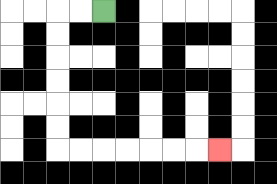{'start': '[4, 0]', 'end': '[9, 6]', 'path_directions': 'L,L,D,D,D,D,D,D,R,R,R,R,R,R,R', 'path_coordinates': '[[4, 0], [3, 0], [2, 0], [2, 1], [2, 2], [2, 3], [2, 4], [2, 5], [2, 6], [3, 6], [4, 6], [5, 6], [6, 6], [7, 6], [8, 6], [9, 6]]'}